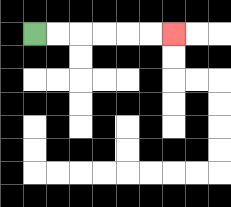{'start': '[1, 1]', 'end': '[7, 1]', 'path_directions': 'R,R,R,R,R,R', 'path_coordinates': '[[1, 1], [2, 1], [3, 1], [4, 1], [5, 1], [6, 1], [7, 1]]'}